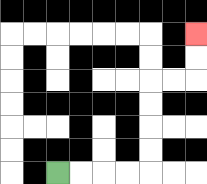{'start': '[2, 7]', 'end': '[8, 1]', 'path_directions': 'R,R,R,R,U,U,U,U,R,R,U,U', 'path_coordinates': '[[2, 7], [3, 7], [4, 7], [5, 7], [6, 7], [6, 6], [6, 5], [6, 4], [6, 3], [7, 3], [8, 3], [8, 2], [8, 1]]'}